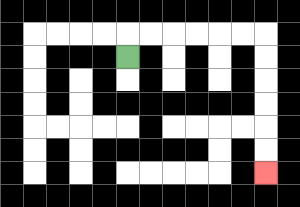{'start': '[5, 2]', 'end': '[11, 7]', 'path_directions': 'U,R,R,R,R,R,R,D,D,D,D,D,D', 'path_coordinates': '[[5, 2], [5, 1], [6, 1], [7, 1], [8, 1], [9, 1], [10, 1], [11, 1], [11, 2], [11, 3], [11, 4], [11, 5], [11, 6], [11, 7]]'}